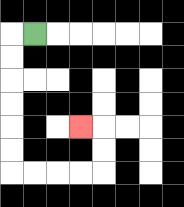{'start': '[1, 1]', 'end': '[3, 5]', 'path_directions': 'L,D,D,D,D,D,D,R,R,R,R,U,U,L', 'path_coordinates': '[[1, 1], [0, 1], [0, 2], [0, 3], [0, 4], [0, 5], [0, 6], [0, 7], [1, 7], [2, 7], [3, 7], [4, 7], [4, 6], [4, 5], [3, 5]]'}